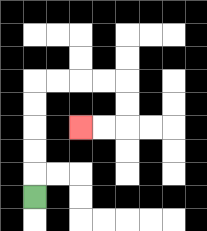{'start': '[1, 8]', 'end': '[3, 5]', 'path_directions': 'U,U,U,U,U,R,R,R,R,D,D,L,L', 'path_coordinates': '[[1, 8], [1, 7], [1, 6], [1, 5], [1, 4], [1, 3], [2, 3], [3, 3], [4, 3], [5, 3], [5, 4], [5, 5], [4, 5], [3, 5]]'}